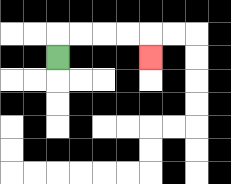{'start': '[2, 2]', 'end': '[6, 2]', 'path_directions': 'U,R,R,R,R,D', 'path_coordinates': '[[2, 2], [2, 1], [3, 1], [4, 1], [5, 1], [6, 1], [6, 2]]'}